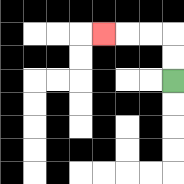{'start': '[7, 3]', 'end': '[4, 1]', 'path_directions': 'U,U,L,L,L', 'path_coordinates': '[[7, 3], [7, 2], [7, 1], [6, 1], [5, 1], [4, 1]]'}